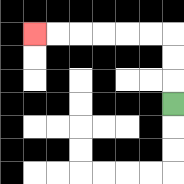{'start': '[7, 4]', 'end': '[1, 1]', 'path_directions': 'U,U,U,L,L,L,L,L,L', 'path_coordinates': '[[7, 4], [7, 3], [7, 2], [7, 1], [6, 1], [5, 1], [4, 1], [3, 1], [2, 1], [1, 1]]'}